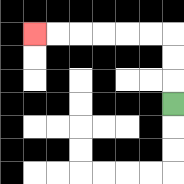{'start': '[7, 4]', 'end': '[1, 1]', 'path_directions': 'U,U,U,L,L,L,L,L,L', 'path_coordinates': '[[7, 4], [7, 3], [7, 2], [7, 1], [6, 1], [5, 1], [4, 1], [3, 1], [2, 1], [1, 1]]'}